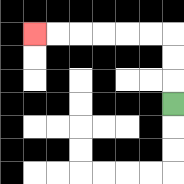{'start': '[7, 4]', 'end': '[1, 1]', 'path_directions': 'U,U,U,L,L,L,L,L,L', 'path_coordinates': '[[7, 4], [7, 3], [7, 2], [7, 1], [6, 1], [5, 1], [4, 1], [3, 1], [2, 1], [1, 1]]'}